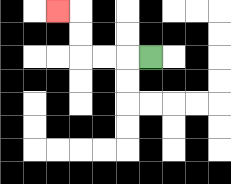{'start': '[6, 2]', 'end': '[2, 0]', 'path_directions': 'L,L,L,U,U,L', 'path_coordinates': '[[6, 2], [5, 2], [4, 2], [3, 2], [3, 1], [3, 0], [2, 0]]'}